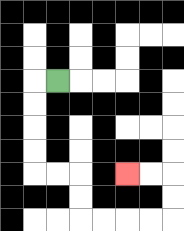{'start': '[2, 3]', 'end': '[5, 7]', 'path_directions': 'L,D,D,D,D,R,R,D,D,R,R,R,R,U,U,L,L', 'path_coordinates': '[[2, 3], [1, 3], [1, 4], [1, 5], [1, 6], [1, 7], [2, 7], [3, 7], [3, 8], [3, 9], [4, 9], [5, 9], [6, 9], [7, 9], [7, 8], [7, 7], [6, 7], [5, 7]]'}